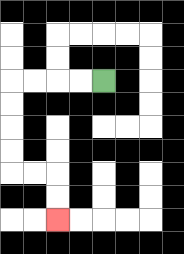{'start': '[4, 3]', 'end': '[2, 9]', 'path_directions': 'L,L,L,L,D,D,D,D,R,R,D,D', 'path_coordinates': '[[4, 3], [3, 3], [2, 3], [1, 3], [0, 3], [0, 4], [0, 5], [0, 6], [0, 7], [1, 7], [2, 7], [2, 8], [2, 9]]'}